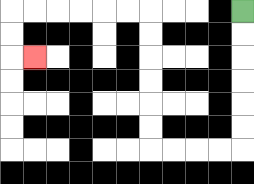{'start': '[10, 0]', 'end': '[1, 2]', 'path_directions': 'D,D,D,D,D,D,L,L,L,L,U,U,U,U,U,U,L,L,L,L,L,L,D,D,R', 'path_coordinates': '[[10, 0], [10, 1], [10, 2], [10, 3], [10, 4], [10, 5], [10, 6], [9, 6], [8, 6], [7, 6], [6, 6], [6, 5], [6, 4], [6, 3], [6, 2], [6, 1], [6, 0], [5, 0], [4, 0], [3, 0], [2, 0], [1, 0], [0, 0], [0, 1], [0, 2], [1, 2]]'}